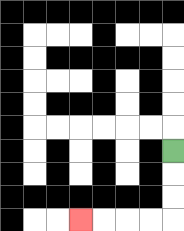{'start': '[7, 6]', 'end': '[3, 9]', 'path_directions': 'D,D,D,L,L,L,L', 'path_coordinates': '[[7, 6], [7, 7], [7, 8], [7, 9], [6, 9], [5, 9], [4, 9], [3, 9]]'}